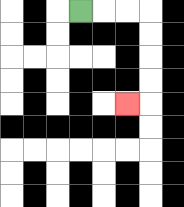{'start': '[3, 0]', 'end': '[5, 4]', 'path_directions': 'R,R,R,D,D,D,D,L', 'path_coordinates': '[[3, 0], [4, 0], [5, 0], [6, 0], [6, 1], [6, 2], [6, 3], [6, 4], [5, 4]]'}